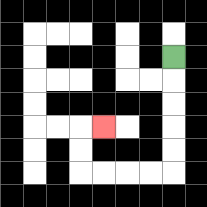{'start': '[7, 2]', 'end': '[4, 5]', 'path_directions': 'D,D,D,D,D,L,L,L,L,U,U,R', 'path_coordinates': '[[7, 2], [7, 3], [7, 4], [7, 5], [7, 6], [7, 7], [6, 7], [5, 7], [4, 7], [3, 7], [3, 6], [3, 5], [4, 5]]'}